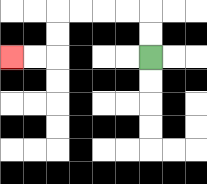{'start': '[6, 2]', 'end': '[0, 2]', 'path_directions': 'U,U,L,L,L,L,D,D,L,L', 'path_coordinates': '[[6, 2], [6, 1], [6, 0], [5, 0], [4, 0], [3, 0], [2, 0], [2, 1], [2, 2], [1, 2], [0, 2]]'}